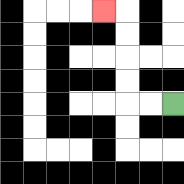{'start': '[7, 4]', 'end': '[4, 0]', 'path_directions': 'L,L,U,U,U,U,L', 'path_coordinates': '[[7, 4], [6, 4], [5, 4], [5, 3], [5, 2], [5, 1], [5, 0], [4, 0]]'}